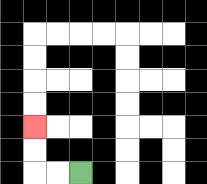{'start': '[3, 7]', 'end': '[1, 5]', 'path_directions': 'L,L,U,U', 'path_coordinates': '[[3, 7], [2, 7], [1, 7], [1, 6], [1, 5]]'}